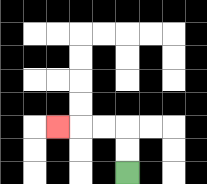{'start': '[5, 7]', 'end': '[2, 5]', 'path_directions': 'U,U,L,L,L', 'path_coordinates': '[[5, 7], [5, 6], [5, 5], [4, 5], [3, 5], [2, 5]]'}